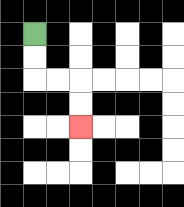{'start': '[1, 1]', 'end': '[3, 5]', 'path_directions': 'D,D,R,R,D,D', 'path_coordinates': '[[1, 1], [1, 2], [1, 3], [2, 3], [3, 3], [3, 4], [3, 5]]'}